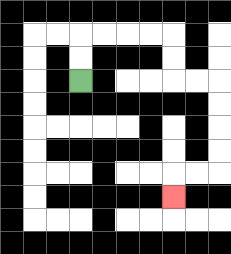{'start': '[3, 3]', 'end': '[7, 8]', 'path_directions': 'U,U,R,R,R,R,D,D,R,R,D,D,D,D,L,L,D', 'path_coordinates': '[[3, 3], [3, 2], [3, 1], [4, 1], [5, 1], [6, 1], [7, 1], [7, 2], [7, 3], [8, 3], [9, 3], [9, 4], [9, 5], [9, 6], [9, 7], [8, 7], [7, 7], [7, 8]]'}